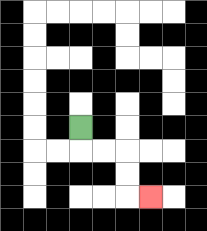{'start': '[3, 5]', 'end': '[6, 8]', 'path_directions': 'D,R,R,D,D,R', 'path_coordinates': '[[3, 5], [3, 6], [4, 6], [5, 6], [5, 7], [5, 8], [6, 8]]'}